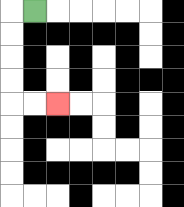{'start': '[1, 0]', 'end': '[2, 4]', 'path_directions': 'L,D,D,D,D,R,R', 'path_coordinates': '[[1, 0], [0, 0], [0, 1], [0, 2], [0, 3], [0, 4], [1, 4], [2, 4]]'}